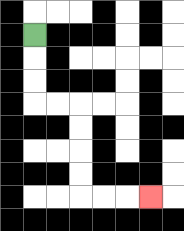{'start': '[1, 1]', 'end': '[6, 8]', 'path_directions': 'D,D,D,R,R,D,D,D,D,R,R,R', 'path_coordinates': '[[1, 1], [1, 2], [1, 3], [1, 4], [2, 4], [3, 4], [3, 5], [3, 6], [3, 7], [3, 8], [4, 8], [5, 8], [6, 8]]'}